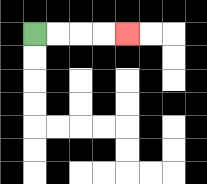{'start': '[1, 1]', 'end': '[5, 1]', 'path_directions': 'R,R,R,R', 'path_coordinates': '[[1, 1], [2, 1], [3, 1], [4, 1], [5, 1]]'}